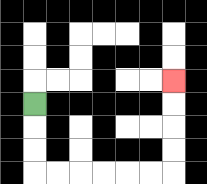{'start': '[1, 4]', 'end': '[7, 3]', 'path_directions': 'D,D,D,R,R,R,R,R,R,U,U,U,U', 'path_coordinates': '[[1, 4], [1, 5], [1, 6], [1, 7], [2, 7], [3, 7], [4, 7], [5, 7], [6, 7], [7, 7], [7, 6], [7, 5], [7, 4], [7, 3]]'}